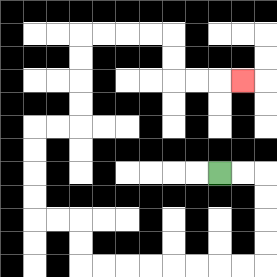{'start': '[9, 7]', 'end': '[10, 3]', 'path_directions': 'R,R,D,D,D,D,L,L,L,L,L,L,L,L,U,U,L,L,U,U,U,U,R,R,U,U,U,U,R,R,R,R,D,D,R,R,R', 'path_coordinates': '[[9, 7], [10, 7], [11, 7], [11, 8], [11, 9], [11, 10], [11, 11], [10, 11], [9, 11], [8, 11], [7, 11], [6, 11], [5, 11], [4, 11], [3, 11], [3, 10], [3, 9], [2, 9], [1, 9], [1, 8], [1, 7], [1, 6], [1, 5], [2, 5], [3, 5], [3, 4], [3, 3], [3, 2], [3, 1], [4, 1], [5, 1], [6, 1], [7, 1], [7, 2], [7, 3], [8, 3], [9, 3], [10, 3]]'}